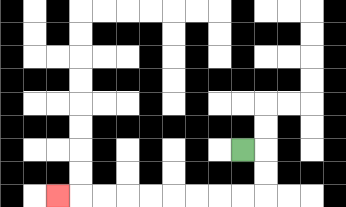{'start': '[10, 6]', 'end': '[2, 8]', 'path_directions': 'R,D,D,L,L,L,L,L,L,L,L,L', 'path_coordinates': '[[10, 6], [11, 6], [11, 7], [11, 8], [10, 8], [9, 8], [8, 8], [7, 8], [6, 8], [5, 8], [4, 8], [3, 8], [2, 8]]'}